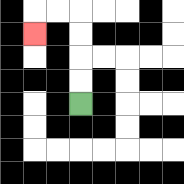{'start': '[3, 4]', 'end': '[1, 1]', 'path_directions': 'U,U,U,U,L,L,D', 'path_coordinates': '[[3, 4], [3, 3], [3, 2], [3, 1], [3, 0], [2, 0], [1, 0], [1, 1]]'}